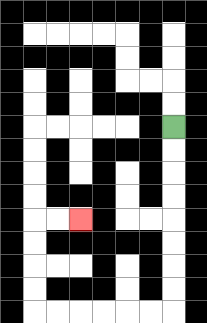{'start': '[7, 5]', 'end': '[3, 9]', 'path_directions': 'D,D,D,D,D,D,D,D,L,L,L,L,L,L,U,U,U,U,R,R', 'path_coordinates': '[[7, 5], [7, 6], [7, 7], [7, 8], [7, 9], [7, 10], [7, 11], [7, 12], [7, 13], [6, 13], [5, 13], [4, 13], [3, 13], [2, 13], [1, 13], [1, 12], [1, 11], [1, 10], [1, 9], [2, 9], [3, 9]]'}